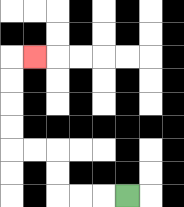{'start': '[5, 8]', 'end': '[1, 2]', 'path_directions': 'L,L,L,U,U,L,L,U,U,U,U,R', 'path_coordinates': '[[5, 8], [4, 8], [3, 8], [2, 8], [2, 7], [2, 6], [1, 6], [0, 6], [0, 5], [0, 4], [0, 3], [0, 2], [1, 2]]'}